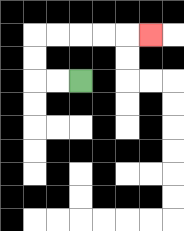{'start': '[3, 3]', 'end': '[6, 1]', 'path_directions': 'L,L,U,U,R,R,R,R,R', 'path_coordinates': '[[3, 3], [2, 3], [1, 3], [1, 2], [1, 1], [2, 1], [3, 1], [4, 1], [5, 1], [6, 1]]'}